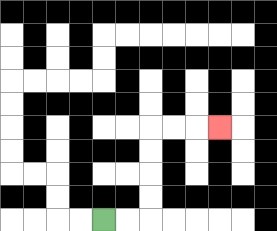{'start': '[4, 9]', 'end': '[9, 5]', 'path_directions': 'R,R,U,U,U,U,R,R,R', 'path_coordinates': '[[4, 9], [5, 9], [6, 9], [6, 8], [6, 7], [6, 6], [6, 5], [7, 5], [8, 5], [9, 5]]'}